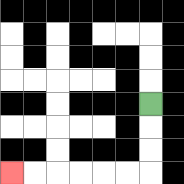{'start': '[6, 4]', 'end': '[0, 7]', 'path_directions': 'D,D,D,L,L,L,L,L,L', 'path_coordinates': '[[6, 4], [6, 5], [6, 6], [6, 7], [5, 7], [4, 7], [3, 7], [2, 7], [1, 7], [0, 7]]'}